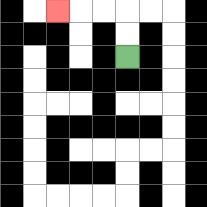{'start': '[5, 2]', 'end': '[2, 0]', 'path_directions': 'U,U,L,L,L', 'path_coordinates': '[[5, 2], [5, 1], [5, 0], [4, 0], [3, 0], [2, 0]]'}